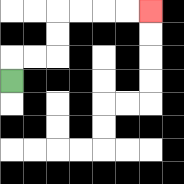{'start': '[0, 3]', 'end': '[6, 0]', 'path_directions': 'U,R,R,U,U,R,R,R,R', 'path_coordinates': '[[0, 3], [0, 2], [1, 2], [2, 2], [2, 1], [2, 0], [3, 0], [4, 0], [5, 0], [6, 0]]'}